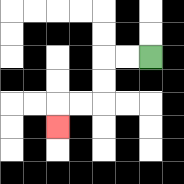{'start': '[6, 2]', 'end': '[2, 5]', 'path_directions': 'L,L,D,D,L,L,D', 'path_coordinates': '[[6, 2], [5, 2], [4, 2], [4, 3], [4, 4], [3, 4], [2, 4], [2, 5]]'}